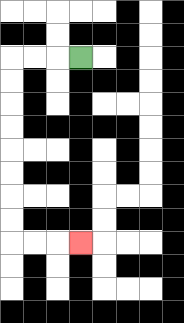{'start': '[3, 2]', 'end': '[3, 10]', 'path_directions': 'L,L,L,D,D,D,D,D,D,D,D,R,R,R', 'path_coordinates': '[[3, 2], [2, 2], [1, 2], [0, 2], [0, 3], [0, 4], [0, 5], [0, 6], [0, 7], [0, 8], [0, 9], [0, 10], [1, 10], [2, 10], [3, 10]]'}